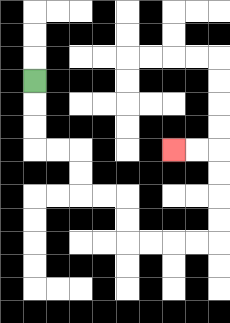{'start': '[1, 3]', 'end': '[7, 6]', 'path_directions': 'D,D,D,R,R,D,D,R,R,D,D,R,R,R,R,U,U,U,U,L,L', 'path_coordinates': '[[1, 3], [1, 4], [1, 5], [1, 6], [2, 6], [3, 6], [3, 7], [3, 8], [4, 8], [5, 8], [5, 9], [5, 10], [6, 10], [7, 10], [8, 10], [9, 10], [9, 9], [9, 8], [9, 7], [9, 6], [8, 6], [7, 6]]'}